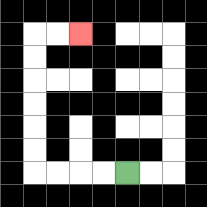{'start': '[5, 7]', 'end': '[3, 1]', 'path_directions': 'L,L,L,L,U,U,U,U,U,U,R,R', 'path_coordinates': '[[5, 7], [4, 7], [3, 7], [2, 7], [1, 7], [1, 6], [1, 5], [1, 4], [1, 3], [1, 2], [1, 1], [2, 1], [3, 1]]'}